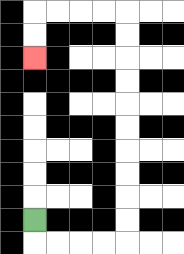{'start': '[1, 9]', 'end': '[1, 2]', 'path_directions': 'D,R,R,R,R,U,U,U,U,U,U,U,U,U,U,L,L,L,L,D,D', 'path_coordinates': '[[1, 9], [1, 10], [2, 10], [3, 10], [4, 10], [5, 10], [5, 9], [5, 8], [5, 7], [5, 6], [5, 5], [5, 4], [5, 3], [5, 2], [5, 1], [5, 0], [4, 0], [3, 0], [2, 0], [1, 0], [1, 1], [1, 2]]'}